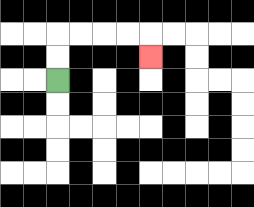{'start': '[2, 3]', 'end': '[6, 2]', 'path_directions': 'U,U,R,R,R,R,D', 'path_coordinates': '[[2, 3], [2, 2], [2, 1], [3, 1], [4, 1], [5, 1], [6, 1], [6, 2]]'}